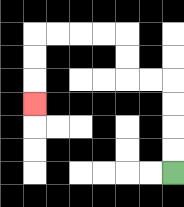{'start': '[7, 7]', 'end': '[1, 4]', 'path_directions': 'U,U,U,U,L,L,U,U,L,L,L,L,D,D,D', 'path_coordinates': '[[7, 7], [7, 6], [7, 5], [7, 4], [7, 3], [6, 3], [5, 3], [5, 2], [5, 1], [4, 1], [3, 1], [2, 1], [1, 1], [1, 2], [1, 3], [1, 4]]'}